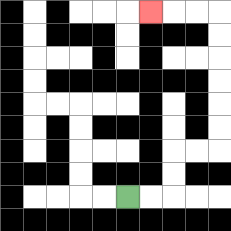{'start': '[5, 8]', 'end': '[6, 0]', 'path_directions': 'R,R,U,U,R,R,U,U,U,U,U,U,L,L,L', 'path_coordinates': '[[5, 8], [6, 8], [7, 8], [7, 7], [7, 6], [8, 6], [9, 6], [9, 5], [9, 4], [9, 3], [9, 2], [9, 1], [9, 0], [8, 0], [7, 0], [6, 0]]'}